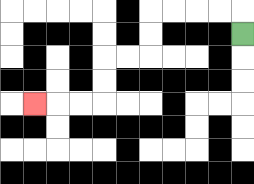{'start': '[10, 1]', 'end': '[1, 4]', 'path_directions': 'U,L,L,L,L,D,D,L,L,D,D,L,L,L', 'path_coordinates': '[[10, 1], [10, 0], [9, 0], [8, 0], [7, 0], [6, 0], [6, 1], [6, 2], [5, 2], [4, 2], [4, 3], [4, 4], [3, 4], [2, 4], [1, 4]]'}